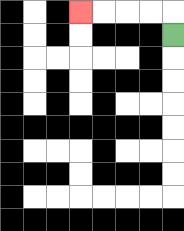{'start': '[7, 1]', 'end': '[3, 0]', 'path_directions': 'U,L,L,L,L', 'path_coordinates': '[[7, 1], [7, 0], [6, 0], [5, 0], [4, 0], [3, 0]]'}